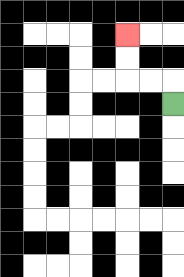{'start': '[7, 4]', 'end': '[5, 1]', 'path_directions': 'U,L,L,U,U', 'path_coordinates': '[[7, 4], [7, 3], [6, 3], [5, 3], [5, 2], [5, 1]]'}